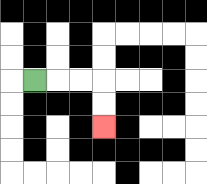{'start': '[1, 3]', 'end': '[4, 5]', 'path_directions': 'R,R,R,D,D', 'path_coordinates': '[[1, 3], [2, 3], [3, 3], [4, 3], [4, 4], [4, 5]]'}